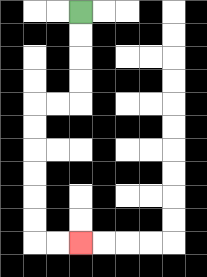{'start': '[3, 0]', 'end': '[3, 10]', 'path_directions': 'D,D,D,D,L,L,D,D,D,D,D,D,R,R', 'path_coordinates': '[[3, 0], [3, 1], [3, 2], [3, 3], [3, 4], [2, 4], [1, 4], [1, 5], [1, 6], [1, 7], [1, 8], [1, 9], [1, 10], [2, 10], [3, 10]]'}